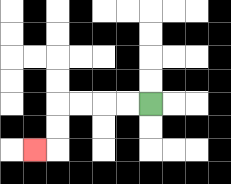{'start': '[6, 4]', 'end': '[1, 6]', 'path_directions': 'L,L,L,L,D,D,L', 'path_coordinates': '[[6, 4], [5, 4], [4, 4], [3, 4], [2, 4], [2, 5], [2, 6], [1, 6]]'}